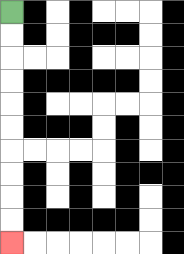{'start': '[0, 0]', 'end': '[0, 10]', 'path_directions': 'D,D,D,D,D,D,D,D,D,D', 'path_coordinates': '[[0, 0], [0, 1], [0, 2], [0, 3], [0, 4], [0, 5], [0, 6], [0, 7], [0, 8], [0, 9], [0, 10]]'}